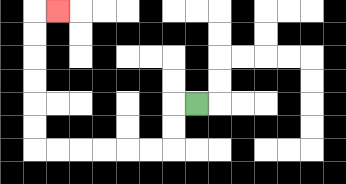{'start': '[8, 4]', 'end': '[2, 0]', 'path_directions': 'L,D,D,L,L,L,L,L,L,U,U,U,U,U,U,R', 'path_coordinates': '[[8, 4], [7, 4], [7, 5], [7, 6], [6, 6], [5, 6], [4, 6], [3, 6], [2, 6], [1, 6], [1, 5], [1, 4], [1, 3], [1, 2], [1, 1], [1, 0], [2, 0]]'}